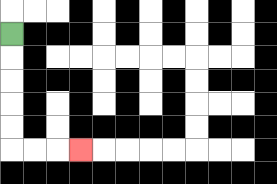{'start': '[0, 1]', 'end': '[3, 6]', 'path_directions': 'D,D,D,D,D,R,R,R', 'path_coordinates': '[[0, 1], [0, 2], [0, 3], [0, 4], [0, 5], [0, 6], [1, 6], [2, 6], [3, 6]]'}